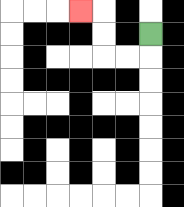{'start': '[6, 1]', 'end': '[3, 0]', 'path_directions': 'D,L,L,U,U,L', 'path_coordinates': '[[6, 1], [6, 2], [5, 2], [4, 2], [4, 1], [4, 0], [3, 0]]'}